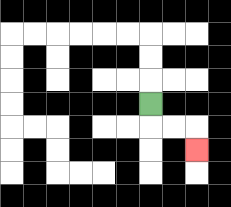{'start': '[6, 4]', 'end': '[8, 6]', 'path_directions': 'D,R,R,D', 'path_coordinates': '[[6, 4], [6, 5], [7, 5], [8, 5], [8, 6]]'}